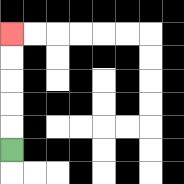{'start': '[0, 6]', 'end': '[0, 1]', 'path_directions': 'U,U,U,U,U', 'path_coordinates': '[[0, 6], [0, 5], [0, 4], [0, 3], [0, 2], [0, 1]]'}